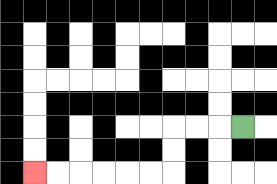{'start': '[10, 5]', 'end': '[1, 7]', 'path_directions': 'L,L,L,D,D,L,L,L,L,L,L', 'path_coordinates': '[[10, 5], [9, 5], [8, 5], [7, 5], [7, 6], [7, 7], [6, 7], [5, 7], [4, 7], [3, 7], [2, 7], [1, 7]]'}